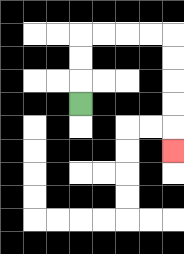{'start': '[3, 4]', 'end': '[7, 6]', 'path_directions': 'U,U,U,R,R,R,R,D,D,D,D,D', 'path_coordinates': '[[3, 4], [3, 3], [3, 2], [3, 1], [4, 1], [5, 1], [6, 1], [7, 1], [7, 2], [7, 3], [7, 4], [7, 5], [7, 6]]'}